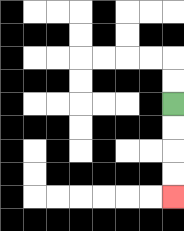{'start': '[7, 4]', 'end': '[7, 8]', 'path_directions': 'D,D,D,D', 'path_coordinates': '[[7, 4], [7, 5], [7, 6], [7, 7], [7, 8]]'}